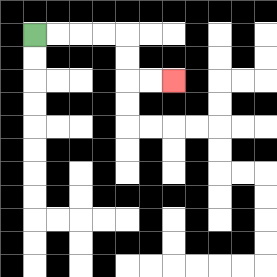{'start': '[1, 1]', 'end': '[7, 3]', 'path_directions': 'R,R,R,R,D,D,R,R', 'path_coordinates': '[[1, 1], [2, 1], [3, 1], [4, 1], [5, 1], [5, 2], [5, 3], [6, 3], [7, 3]]'}